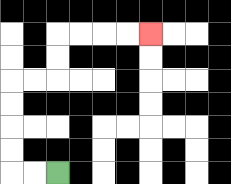{'start': '[2, 7]', 'end': '[6, 1]', 'path_directions': 'L,L,U,U,U,U,R,R,U,U,R,R,R,R', 'path_coordinates': '[[2, 7], [1, 7], [0, 7], [0, 6], [0, 5], [0, 4], [0, 3], [1, 3], [2, 3], [2, 2], [2, 1], [3, 1], [4, 1], [5, 1], [6, 1]]'}